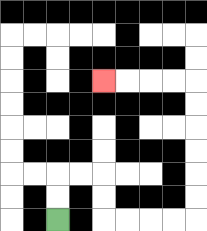{'start': '[2, 9]', 'end': '[4, 3]', 'path_directions': 'U,U,R,R,D,D,R,R,R,R,U,U,U,U,U,U,L,L,L,L', 'path_coordinates': '[[2, 9], [2, 8], [2, 7], [3, 7], [4, 7], [4, 8], [4, 9], [5, 9], [6, 9], [7, 9], [8, 9], [8, 8], [8, 7], [8, 6], [8, 5], [8, 4], [8, 3], [7, 3], [6, 3], [5, 3], [4, 3]]'}